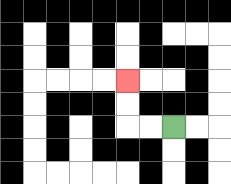{'start': '[7, 5]', 'end': '[5, 3]', 'path_directions': 'L,L,U,U', 'path_coordinates': '[[7, 5], [6, 5], [5, 5], [5, 4], [5, 3]]'}